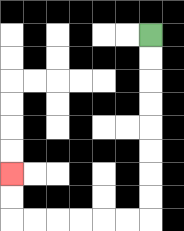{'start': '[6, 1]', 'end': '[0, 7]', 'path_directions': 'D,D,D,D,D,D,D,D,L,L,L,L,L,L,U,U', 'path_coordinates': '[[6, 1], [6, 2], [6, 3], [6, 4], [6, 5], [6, 6], [6, 7], [6, 8], [6, 9], [5, 9], [4, 9], [3, 9], [2, 9], [1, 9], [0, 9], [0, 8], [0, 7]]'}